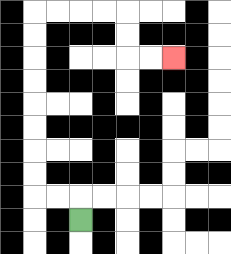{'start': '[3, 9]', 'end': '[7, 2]', 'path_directions': 'U,L,L,U,U,U,U,U,U,U,U,R,R,R,R,D,D,R,R', 'path_coordinates': '[[3, 9], [3, 8], [2, 8], [1, 8], [1, 7], [1, 6], [1, 5], [1, 4], [1, 3], [1, 2], [1, 1], [1, 0], [2, 0], [3, 0], [4, 0], [5, 0], [5, 1], [5, 2], [6, 2], [7, 2]]'}